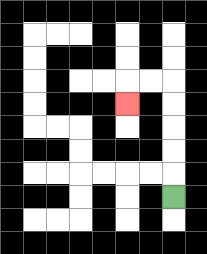{'start': '[7, 8]', 'end': '[5, 4]', 'path_directions': 'U,U,U,U,U,L,L,D', 'path_coordinates': '[[7, 8], [7, 7], [7, 6], [7, 5], [7, 4], [7, 3], [6, 3], [5, 3], [5, 4]]'}